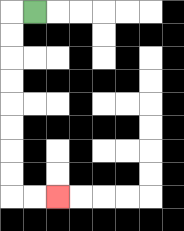{'start': '[1, 0]', 'end': '[2, 8]', 'path_directions': 'L,D,D,D,D,D,D,D,D,R,R', 'path_coordinates': '[[1, 0], [0, 0], [0, 1], [0, 2], [0, 3], [0, 4], [0, 5], [0, 6], [0, 7], [0, 8], [1, 8], [2, 8]]'}